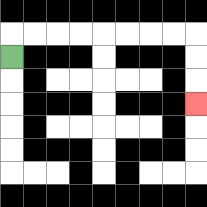{'start': '[0, 2]', 'end': '[8, 4]', 'path_directions': 'U,R,R,R,R,R,R,R,R,D,D,D', 'path_coordinates': '[[0, 2], [0, 1], [1, 1], [2, 1], [3, 1], [4, 1], [5, 1], [6, 1], [7, 1], [8, 1], [8, 2], [8, 3], [8, 4]]'}